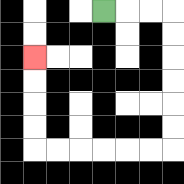{'start': '[4, 0]', 'end': '[1, 2]', 'path_directions': 'R,R,R,D,D,D,D,D,D,L,L,L,L,L,L,U,U,U,U', 'path_coordinates': '[[4, 0], [5, 0], [6, 0], [7, 0], [7, 1], [7, 2], [7, 3], [7, 4], [7, 5], [7, 6], [6, 6], [5, 6], [4, 6], [3, 6], [2, 6], [1, 6], [1, 5], [1, 4], [1, 3], [1, 2]]'}